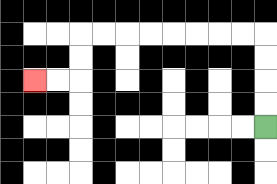{'start': '[11, 5]', 'end': '[1, 3]', 'path_directions': 'U,U,U,U,L,L,L,L,L,L,L,L,D,D,L,L', 'path_coordinates': '[[11, 5], [11, 4], [11, 3], [11, 2], [11, 1], [10, 1], [9, 1], [8, 1], [7, 1], [6, 1], [5, 1], [4, 1], [3, 1], [3, 2], [3, 3], [2, 3], [1, 3]]'}